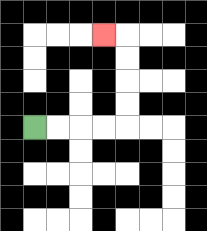{'start': '[1, 5]', 'end': '[4, 1]', 'path_directions': 'R,R,R,R,U,U,U,U,L', 'path_coordinates': '[[1, 5], [2, 5], [3, 5], [4, 5], [5, 5], [5, 4], [5, 3], [5, 2], [5, 1], [4, 1]]'}